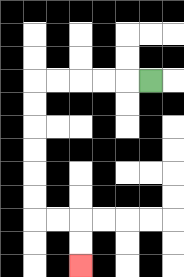{'start': '[6, 3]', 'end': '[3, 11]', 'path_directions': 'L,L,L,L,L,D,D,D,D,D,D,R,R,D,D', 'path_coordinates': '[[6, 3], [5, 3], [4, 3], [3, 3], [2, 3], [1, 3], [1, 4], [1, 5], [1, 6], [1, 7], [1, 8], [1, 9], [2, 9], [3, 9], [3, 10], [3, 11]]'}